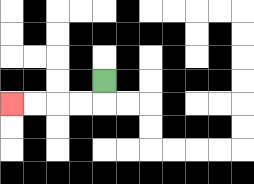{'start': '[4, 3]', 'end': '[0, 4]', 'path_directions': 'D,L,L,L,L', 'path_coordinates': '[[4, 3], [4, 4], [3, 4], [2, 4], [1, 4], [0, 4]]'}